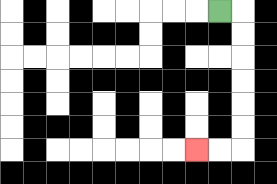{'start': '[9, 0]', 'end': '[8, 6]', 'path_directions': 'R,D,D,D,D,D,D,L,L', 'path_coordinates': '[[9, 0], [10, 0], [10, 1], [10, 2], [10, 3], [10, 4], [10, 5], [10, 6], [9, 6], [8, 6]]'}